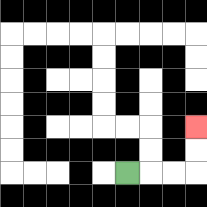{'start': '[5, 7]', 'end': '[8, 5]', 'path_directions': 'R,R,R,U,U', 'path_coordinates': '[[5, 7], [6, 7], [7, 7], [8, 7], [8, 6], [8, 5]]'}